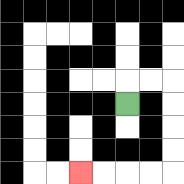{'start': '[5, 4]', 'end': '[3, 7]', 'path_directions': 'U,R,R,D,D,D,D,L,L,L,L', 'path_coordinates': '[[5, 4], [5, 3], [6, 3], [7, 3], [7, 4], [7, 5], [7, 6], [7, 7], [6, 7], [5, 7], [4, 7], [3, 7]]'}